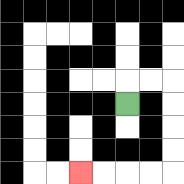{'start': '[5, 4]', 'end': '[3, 7]', 'path_directions': 'U,R,R,D,D,D,D,L,L,L,L', 'path_coordinates': '[[5, 4], [5, 3], [6, 3], [7, 3], [7, 4], [7, 5], [7, 6], [7, 7], [6, 7], [5, 7], [4, 7], [3, 7]]'}